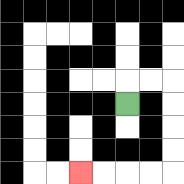{'start': '[5, 4]', 'end': '[3, 7]', 'path_directions': 'U,R,R,D,D,D,D,L,L,L,L', 'path_coordinates': '[[5, 4], [5, 3], [6, 3], [7, 3], [7, 4], [7, 5], [7, 6], [7, 7], [6, 7], [5, 7], [4, 7], [3, 7]]'}